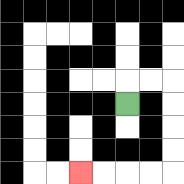{'start': '[5, 4]', 'end': '[3, 7]', 'path_directions': 'U,R,R,D,D,D,D,L,L,L,L', 'path_coordinates': '[[5, 4], [5, 3], [6, 3], [7, 3], [7, 4], [7, 5], [7, 6], [7, 7], [6, 7], [5, 7], [4, 7], [3, 7]]'}